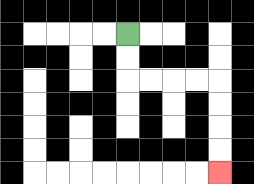{'start': '[5, 1]', 'end': '[9, 7]', 'path_directions': 'D,D,R,R,R,R,D,D,D,D', 'path_coordinates': '[[5, 1], [5, 2], [5, 3], [6, 3], [7, 3], [8, 3], [9, 3], [9, 4], [9, 5], [9, 6], [9, 7]]'}